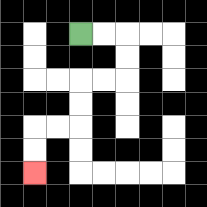{'start': '[3, 1]', 'end': '[1, 7]', 'path_directions': 'R,R,D,D,L,L,D,D,L,L,D,D', 'path_coordinates': '[[3, 1], [4, 1], [5, 1], [5, 2], [5, 3], [4, 3], [3, 3], [3, 4], [3, 5], [2, 5], [1, 5], [1, 6], [1, 7]]'}